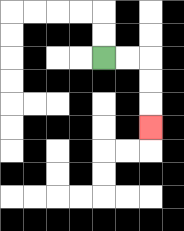{'start': '[4, 2]', 'end': '[6, 5]', 'path_directions': 'R,R,D,D,D', 'path_coordinates': '[[4, 2], [5, 2], [6, 2], [6, 3], [6, 4], [6, 5]]'}